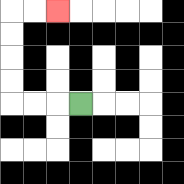{'start': '[3, 4]', 'end': '[2, 0]', 'path_directions': 'L,L,L,U,U,U,U,R,R', 'path_coordinates': '[[3, 4], [2, 4], [1, 4], [0, 4], [0, 3], [0, 2], [0, 1], [0, 0], [1, 0], [2, 0]]'}